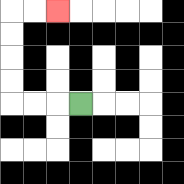{'start': '[3, 4]', 'end': '[2, 0]', 'path_directions': 'L,L,L,U,U,U,U,R,R', 'path_coordinates': '[[3, 4], [2, 4], [1, 4], [0, 4], [0, 3], [0, 2], [0, 1], [0, 0], [1, 0], [2, 0]]'}